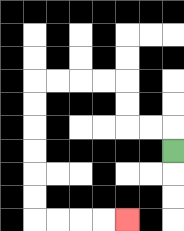{'start': '[7, 6]', 'end': '[5, 9]', 'path_directions': 'U,L,L,U,U,L,L,L,L,D,D,D,D,D,D,R,R,R,R', 'path_coordinates': '[[7, 6], [7, 5], [6, 5], [5, 5], [5, 4], [5, 3], [4, 3], [3, 3], [2, 3], [1, 3], [1, 4], [1, 5], [1, 6], [1, 7], [1, 8], [1, 9], [2, 9], [3, 9], [4, 9], [5, 9]]'}